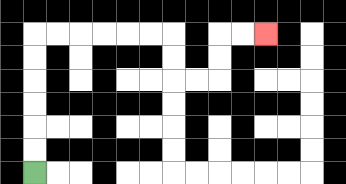{'start': '[1, 7]', 'end': '[11, 1]', 'path_directions': 'U,U,U,U,U,U,R,R,R,R,R,R,D,D,R,R,U,U,R,R', 'path_coordinates': '[[1, 7], [1, 6], [1, 5], [1, 4], [1, 3], [1, 2], [1, 1], [2, 1], [3, 1], [4, 1], [5, 1], [6, 1], [7, 1], [7, 2], [7, 3], [8, 3], [9, 3], [9, 2], [9, 1], [10, 1], [11, 1]]'}